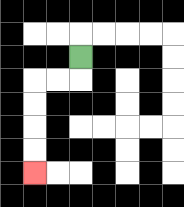{'start': '[3, 2]', 'end': '[1, 7]', 'path_directions': 'D,L,L,D,D,D,D', 'path_coordinates': '[[3, 2], [3, 3], [2, 3], [1, 3], [1, 4], [1, 5], [1, 6], [1, 7]]'}